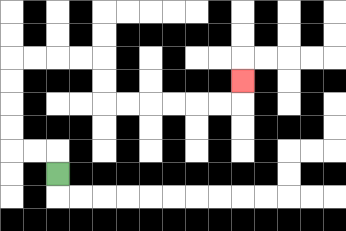{'start': '[2, 7]', 'end': '[10, 3]', 'path_directions': 'U,L,L,U,U,U,U,R,R,R,R,D,D,R,R,R,R,R,R,U', 'path_coordinates': '[[2, 7], [2, 6], [1, 6], [0, 6], [0, 5], [0, 4], [0, 3], [0, 2], [1, 2], [2, 2], [3, 2], [4, 2], [4, 3], [4, 4], [5, 4], [6, 4], [7, 4], [8, 4], [9, 4], [10, 4], [10, 3]]'}